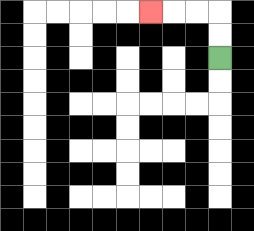{'start': '[9, 2]', 'end': '[6, 0]', 'path_directions': 'U,U,L,L,L', 'path_coordinates': '[[9, 2], [9, 1], [9, 0], [8, 0], [7, 0], [6, 0]]'}